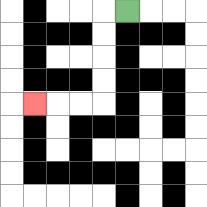{'start': '[5, 0]', 'end': '[1, 4]', 'path_directions': 'L,D,D,D,D,L,L,L', 'path_coordinates': '[[5, 0], [4, 0], [4, 1], [4, 2], [4, 3], [4, 4], [3, 4], [2, 4], [1, 4]]'}